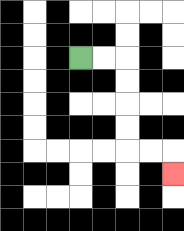{'start': '[3, 2]', 'end': '[7, 7]', 'path_directions': 'R,R,D,D,D,D,R,R,D', 'path_coordinates': '[[3, 2], [4, 2], [5, 2], [5, 3], [5, 4], [5, 5], [5, 6], [6, 6], [7, 6], [7, 7]]'}